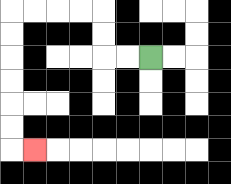{'start': '[6, 2]', 'end': '[1, 6]', 'path_directions': 'L,L,U,U,L,L,L,L,D,D,D,D,D,D,R', 'path_coordinates': '[[6, 2], [5, 2], [4, 2], [4, 1], [4, 0], [3, 0], [2, 0], [1, 0], [0, 0], [0, 1], [0, 2], [0, 3], [0, 4], [0, 5], [0, 6], [1, 6]]'}